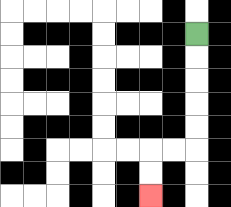{'start': '[8, 1]', 'end': '[6, 8]', 'path_directions': 'D,D,D,D,D,L,L,D,D', 'path_coordinates': '[[8, 1], [8, 2], [8, 3], [8, 4], [8, 5], [8, 6], [7, 6], [6, 6], [6, 7], [6, 8]]'}